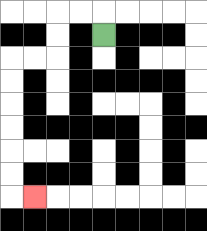{'start': '[4, 1]', 'end': '[1, 8]', 'path_directions': 'U,L,L,D,D,L,L,D,D,D,D,D,D,R', 'path_coordinates': '[[4, 1], [4, 0], [3, 0], [2, 0], [2, 1], [2, 2], [1, 2], [0, 2], [0, 3], [0, 4], [0, 5], [0, 6], [0, 7], [0, 8], [1, 8]]'}